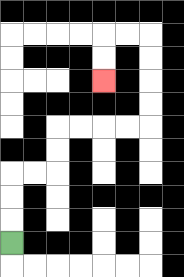{'start': '[0, 10]', 'end': '[4, 3]', 'path_directions': 'U,U,U,R,R,U,U,R,R,R,R,U,U,U,U,L,L,D,D', 'path_coordinates': '[[0, 10], [0, 9], [0, 8], [0, 7], [1, 7], [2, 7], [2, 6], [2, 5], [3, 5], [4, 5], [5, 5], [6, 5], [6, 4], [6, 3], [6, 2], [6, 1], [5, 1], [4, 1], [4, 2], [4, 3]]'}